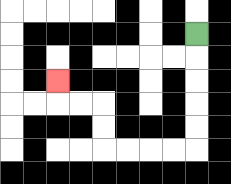{'start': '[8, 1]', 'end': '[2, 3]', 'path_directions': 'D,D,D,D,D,L,L,L,L,U,U,L,L,U', 'path_coordinates': '[[8, 1], [8, 2], [8, 3], [8, 4], [8, 5], [8, 6], [7, 6], [6, 6], [5, 6], [4, 6], [4, 5], [4, 4], [3, 4], [2, 4], [2, 3]]'}